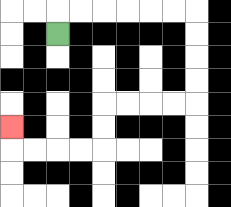{'start': '[2, 1]', 'end': '[0, 5]', 'path_directions': 'U,R,R,R,R,R,R,D,D,D,D,L,L,L,L,D,D,L,L,L,L,U', 'path_coordinates': '[[2, 1], [2, 0], [3, 0], [4, 0], [5, 0], [6, 0], [7, 0], [8, 0], [8, 1], [8, 2], [8, 3], [8, 4], [7, 4], [6, 4], [5, 4], [4, 4], [4, 5], [4, 6], [3, 6], [2, 6], [1, 6], [0, 6], [0, 5]]'}